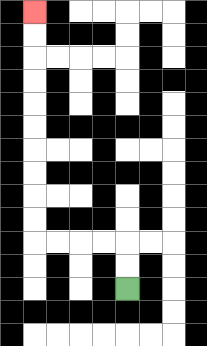{'start': '[5, 12]', 'end': '[1, 0]', 'path_directions': 'U,U,L,L,L,L,U,U,U,U,U,U,U,U,U,U', 'path_coordinates': '[[5, 12], [5, 11], [5, 10], [4, 10], [3, 10], [2, 10], [1, 10], [1, 9], [1, 8], [1, 7], [1, 6], [1, 5], [1, 4], [1, 3], [1, 2], [1, 1], [1, 0]]'}